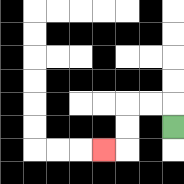{'start': '[7, 5]', 'end': '[4, 6]', 'path_directions': 'U,L,L,D,D,L', 'path_coordinates': '[[7, 5], [7, 4], [6, 4], [5, 4], [5, 5], [5, 6], [4, 6]]'}